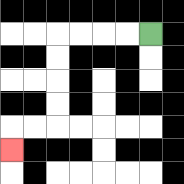{'start': '[6, 1]', 'end': '[0, 6]', 'path_directions': 'L,L,L,L,D,D,D,D,L,L,D', 'path_coordinates': '[[6, 1], [5, 1], [4, 1], [3, 1], [2, 1], [2, 2], [2, 3], [2, 4], [2, 5], [1, 5], [0, 5], [0, 6]]'}